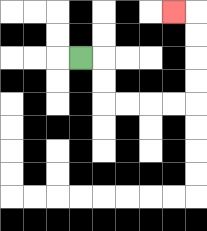{'start': '[3, 2]', 'end': '[7, 0]', 'path_directions': 'R,D,D,R,R,R,R,U,U,U,U,L', 'path_coordinates': '[[3, 2], [4, 2], [4, 3], [4, 4], [5, 4], [6, 4], [7, 4], [8, 4], [8, 3], [8, 2], [8, 1], [8, 0], [7, 0]]'}